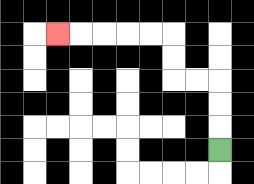{'start': '[9, 6]', 'end': '[2, 1]', 'path_directions': 'U,U,U,L,L,U,U,L,L,L,L,L', 'path_coordinates': '[[9, 6], [9, 5], [9, 4], [9, 3], [8, 3], [7, 3], [7, 2], [7, 1], [6, 1], [5, 1], [4, 1], [3, 1], [2, 1]]'}